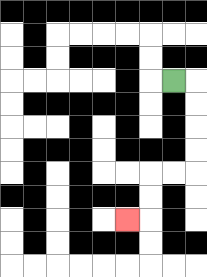{'start': '[7, 3]', 'end': '[5, 9]', 'path_directions': 'R,D,D,D,D,L,L,D,D,L', 'path_coordinates': '[[7, 3], [8, 3], [8, 4], [8, 5], [8, 6], [8, 7], [7, 7], [6, 7], [6, 8], [6, 9], [5, 9]]'}